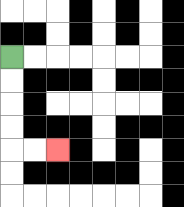{'start': '[0, 2]', 'end': '[2, 6]', 'path_directions': 'D,D,D,D,R,R', 'path_coordinates': '[[0, 2], [0, 3], [0, 4], [0, 5], [0, 6], [1, 6], [2, 6]]'}